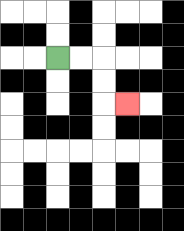{'start': '[2, 2]', 'end': '[5, 4]', 'path_directions': 'R,R,D,D,R', 'path_coordinates': '[[2, 2], [3, 2], [4, 2], [4, 3], [4, 4], [5, 4]]'}